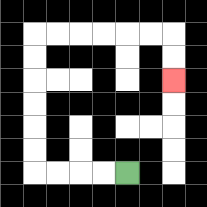{'start': '[5, 7]', 'end': '[7, 3]', 'path_directions': 'L,L,L,L,U,U,U,U,U,U,R,R,R,R,R,R,D,D', 'path_coordinates': '[[5, 7], [4, 7], [3, 7], [2, 7], [1, 7], [1, 6], [1, 5], [1, 4], [1, 3], [1, 2], [1, 1], [2, 1], [3, 1], [4, 1], [5, 1], [6, 1], [7, 1], [7, 2], [7, 3]]'}